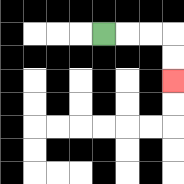{'start': '[4, 1]', 'end': '[7, 3]', 'path_directions': 'R,R,R,D,D', 'path_coordinates': '[[4, 1], [5, 1], [6, 1], [7, 1], [7, 2], [7, 3]]'}